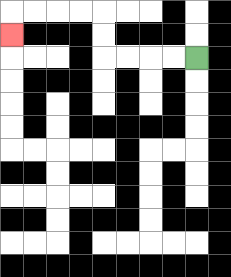{'start': '[8, 2]', 'end': '[0, 1]', 'path_directions': 'L,L,L,L,U,U,L,L,L,L,D', 'path_coordinates': '[[8, 2], [7, 2], [6, 2], [5, 2], [4, 2], [4, 1], [4, 0], [3, 0], [2, 0], [1, 0], [0, 0], [0, 1]]'}